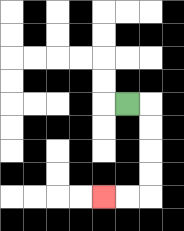{'start': '[5, 4]', 'end': '[4, 8]', 'path_directions': 'R,D,D,D,D,L,L', 'path_coordinates': '[[5, 4], [6, 4], [6, 5], [6, 6], [6, 7], [6, 8], [5, 8], [4, 8]]'}